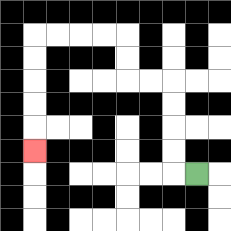{'start': '[8, 7]', 'end': '[1, 6]', 'path_directions': 'L,U,U,U,U,L,L,U,U,L,L,L,L,D,D,D,D,D', 'path_coordinates': '[[8, 7], [7, 7], [7, 6], [7, 5], [7, 4], [7, 3], [6, 3], [5, 3], [5, 2], [5, 1], [4, 1], [3, 1], [2, 1], [1, 1], [1, 2], [1, 3], [1, 4], [1, 5], [1, 6]]'}